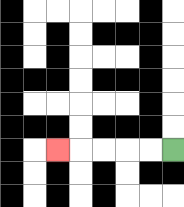{'start': '[7, 6]', 'end': '[2, 6]', 'path_directions': 'L,L,L,L,L', 'path_coordinates': '[[7, 6], [6, 6], [5, 6], [4, 6], [3, 6], [2, 6]]'}